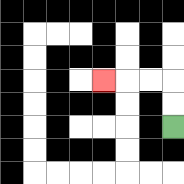{'start': '[7, 5]', 'end': '[4, 3]', 'path_directions': 'U,U,L,L,L', 'path_coordinates': '[[7, 5], [7, 4], [7, 3], [6, 3], [5, 3], [4, 3]]'}